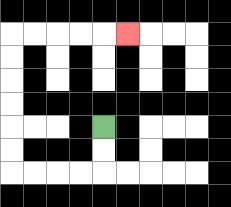{'start': '[4, 5]', 'end': '[5, 1]', 'path_directions': 'D,D,L,L,L,L,U,U,U,U,U,U,R,R,R,R,R', 'path_coordinates': '[[4, 5], [4, 6], [4, 7], [3, 7], [2, 7], [1, 7], [0, 7], [0, 6], [0, 5], [0, 4], [0, 3], [0, 2], [0, 1], [1, 1], [2, 1], [3, 1], [4, 1], [5, 1]]'}